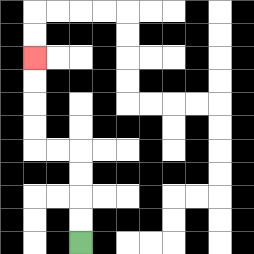{'start': '[3, 10]', 'end': '[1, 2]', 'path_directions': 'U,U,U,U,L,L,U,U,U,U', 'path_coordinates': '[[3, 10], [3, 9], [3, 8], [3, 7], [3, 6], [2, 6], [1, 6], [1, 5], [1, 4], [1, 3], [1, 2]]'}